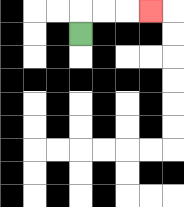{'start': '[3, 1]', 'end': '[6, 0]', 'path_directions': 'U,R,R,R', 'path_coordinates': '[[3, 1], [3, 0], [4, 0], [5, 0], [6, 0]]'}